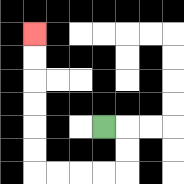{'start': '[4, 5]', 'end': '[1, 1]', 'path_directions': 'R,D,D,L,L,L,L,U,U,U,U,U,U', 'path_coordinates': '[[4, 5], [5, 5], [5, 6], [5, 7], [4, 7], [3, 7], [2, 7], [1, 7], [1, 6], [1, 5], [1, 4], [1, 3], [1, 2], [1, 1]]'}